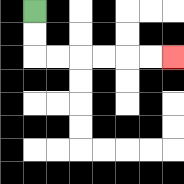{'start': '[1, 0]', 'end': '[7, 2]', 'path_directions': 'D,D,R,R,R,R,R,R', 'path_coordinates': '[[1, 0], [1, 1], [1, 2], [2, 2], [3, 2], [4, 2], [5, 2], [6, 2], [7, 2]]'}